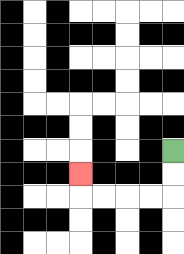{'start': '[7, 6]', 'end': '[3, 7]', 'path_directions': 'D,D,L,L,L,L,U', 'path_coordinates': '[[7, 6], [7, 7], [7, 8], [6, 8], [5, 8], [4, 8], [3, 8], [3, 7]]'}